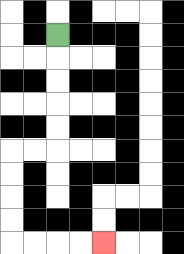{'start': '[2, 1]', 'end': '[4, 10]', 'path_directions': 'D,D,D,D,D,L,L,D,D,D,D,R,R,R,R', 'path_coordinates': '[[2, 1], [2, 2], [2, 3], [2, 4], [2, 5], [2, 6], [1, 6], [0, 6], [0, 7], [0, 8], [0, 9], [0, 10], [1, 10], [2, 10], [3, 10], [4, 10]]'}